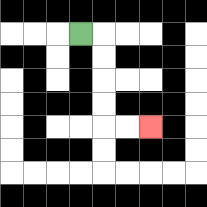{'start': '[3, 1]', 'end': '[6, 5]', 'path_directions': 'R,D,D,D,D,R,R', 'path_coordinates': '[[3, 1], [4, 1], [4, 2], [4, 3], [4, 4], [4, 5], [5, 5], [6, 5]]'}